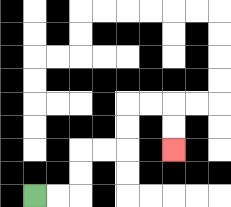{'start': '[1, 8]', 'end': '[7, 6]', 'path_directions': 'R,R,U,U,R,R,U,U,R,R,D,D', 'path_coordinates': '[[1, 8], [2, 8], [3, 8], [3, 7], [3, 6], [4, 6], [5, 6], [5, 5], [5, 4], [6, 4], [7, 4], [7, 5], [7, 6]]'}